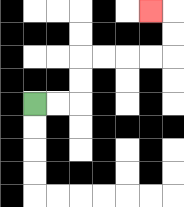{'start': '[1, 4]', 'end': '[6, 0]', 'path_directions': 'R,R,U,U,R,R,R,R,U,U,L', 'path_coordinates': '[[1, 4], [2, 4], [3, 4], [3, 3], [3, 2], [4, 2], [5, 2], [6, 2], [7, 2], [7, 1], [7, 0], [6, 0]]'}